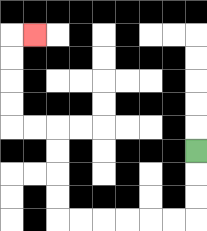{'start': '[8, 6]', 'end': '[1, 1]', 'path_directions': 'D,D,D,L,L,L,L,L,L,U,U,U,U,L,L,U,U,U,U,R', 'path_coordinates': '[[8, 6], [8, 7], [8, 8], [8, 9], [7, 9], [6, 9], [5, 9], [4, 9], [3, 9], [2, 9], [2, 8], [2, 7], [2, 6], [2, 5], [1, 5], [0, 5], [0, 4], [0, 3], [0, 2], [0, 1], [1, 1]]'}